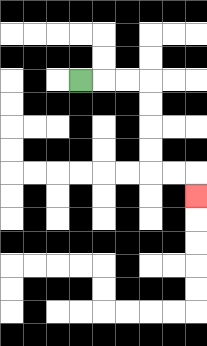{'start': '[3, 3]', 'end': '[8, 8]', 'path_directions': 'R,R,R,D,D,D,D,R,R,D', 'path_coordinates': '[[3, 3], [4, 3], [5, 3], [6, 3], [6, 4], [6, 5], [6, 6], [6, 7], [7, 7], [8, 7], [8, 8]]'}